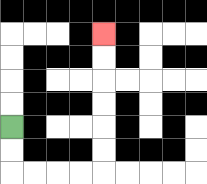{'start': '[0, 5]', 'end': '[4, 1]', 'path_directions': 'D,D,R,R,R,R,U,U,U,U,U,U', 'path_coordinates': '[[0, 5], [0, 6], [0, 7], [1, 7], [2, 7], [3, 7], [4, 7], [4, 6], [4, 5], [4, 4], [4, 3], [4, 2], [4, 1]]'}